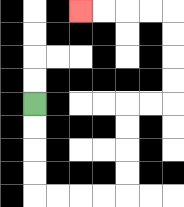{'start': '[1, 4]', 'end': '[3, 0]', 'path_directions': 'D,D,D,D,R,R,R,R,U,U,U,U,R,R,U,U,U,U,L,L,L,L', 'path_coordinates': '[[1, 4], [1, 5], [1, 6], [1, 7], [1, 8], [2, 8], [3, 8], [4, 8], [5, 8], [5, 7], [5, 6], [5, 5], [5, 4], [6, 4], [7, 4], [7, 3], [7, 2], [7, 1], [7, 0], [6, 0], [5, 0], [4, 0], [3, 0]]'}